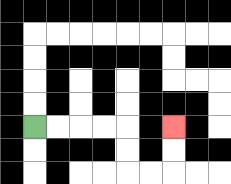{'start': '[1, 5]', 'end': '[7, 5]', 'path_directions': 'R,R,R,R,D,D,R,R,U,U', 'path_coordinates': '[[1, 5], [2, 5], [3, 5], [4, 5], [5, 5], [5, 6], [5, 7], [6, 7], [7, 7], [7, 6], [7, 5]]'}